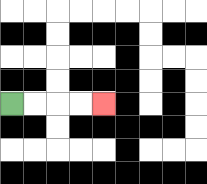{'start': '[0, 4]', 'end': '[4, 4]', 'path_directions': 'R,R,R,R', 'path_coordinates': '[[0, 4], [1, 4], [2, 4], [3, 4], [4, 4]]'}